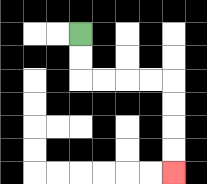{'start': '[3, 1]', 'end': '[7, 7]', 'path_directions': 'D,D,R,R,R,R,D,D,D,D', 'path_coordinates': '[[3, 1], [3, 2], [3, 3], [4, 3], [5, 3], [6, 3], [7, 3], [7, 4], [7, 5], [7, 6], [7, 7]]'}